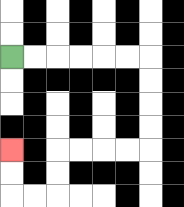{'start': '[0, 2]', 'end': '[0, 6]', 'path_directions': 'R,R,R,R,R,R,D,D,D,D,L,L,L,L,D,D,L,L,U,U', 'path_coordinates': '[[0, 2], [1, 2], [2, 2], [3, 2], [4, 2], [5, 2], [6, 2], [6, 3], [6, 4], [6, 5], [6, 6], [5, 6], [4, 6], [3, 6], [2, 6], [2, 7], [2, 8], [1, 8], [0, 8], [0, 7], [0, 6]]'}